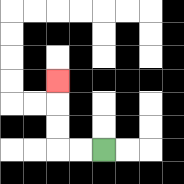{'start': '[4, 6]', 'end': '[2, 3]', 'path_directions': 'L,L,U,U,U', 'path_coordinates': '[[4, 6], [3, 6], [2, 6], [2, 5], [2, 4], [2, 3]]'}